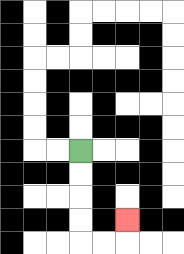{'start': '[3, 6]', 'end': '[5, 9]', 'path_directions': 'D,D,D,D,R,R,U', 'path_coordinates': '[[3, 6], [3, 7], [3, 8], [3, 9], [3, 10], [4, 10], [5, 10], [5, 9]]'}